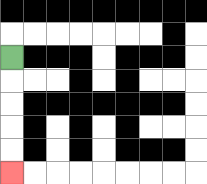{'start': '[0, 2]', 'end': '[0, 7]', 'path_directions': 'D,D,D,D,D', 'path_coordinates': '[[0, 2], [0, 3], [0, 4], [0, 5], [0, 6], [0, 7]]'}